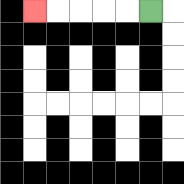{'start': '[6, 0]', 'end': '[1, 0]', 'path_directions': 'L,L,L,L,L', 'path_coordinates': '[[6, 0], [5, 0], [4, 0], [3, 0], [2, 0], [1, 0]]'}